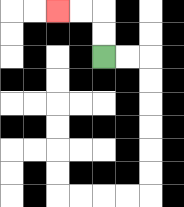{'start': '[4, 2]', 'end': '[2, 0]', 'path_directions': 'U,U,L,L', 'path_coordinates': '[[4, 2], [4, 1], [4, 0], [3, 0], [2, 0]]'}